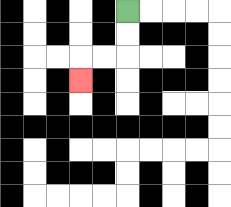{'start': '[5, 0]', 'end': '[3, 3]', 'path_directions': 'D,D,L,L,D', 'path_coordinates': '[[5, 0], [5, 1], [5, 2], [4, 2], [3, 2], [3, 3]]'}